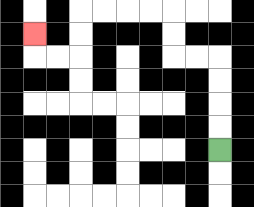{'start': '[9, 6]', 'end': '[1, 1]', 'path_directions': 'U,U,U,U,L,L,U,U,L,L,L,L,D,D,L,L,U', 'path_coordinates': '[[9, 6], [9, 5], [9, 4], [9, 3], [9, 2], [8, 2], [7, 2], [7, 1], [7, 0], [6, 0], [5, 0], [4, 0], [3, 0], [3, 1], [3, 2], [2, 2], [1, 2], [1, 1]]'}